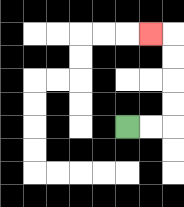{'start': '[5, 5]', 'end': '[6, 1]', 'path_directions': 'R,R,U,U,U,U,L', 'path_coordinates': '[[5, 5], [6, 5], [7, 5], [7, 4], [7, 3], [7, 2], [7, 1], [6, 1]]'}